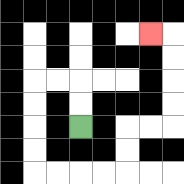{'start': '[3, 5]', 'end': '[6, 1]', 'path_directions': 'U,U,L,L,D,D,D,D,R,R,R,R,U,U,R,R,U,U,U,U,L', 'path_coordinates': '[[3, 5], [3, 4], [3, 3], [2, 3], [1, 3], [1, 4], [1, 5], [1, 6], [1, 7], [2, 7], [3, 7], [4, 7], [5, 7], [5, 6], [5, 5], [6, 5], [7, 5], [7, 4], [7, 3], [7, 2], [7, 1], [6, 1]]'}